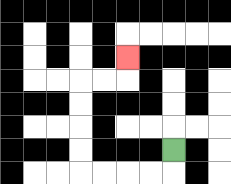{'start': '[7, 6]', 'end': '[5, 2]', 'path_directions': 'D,L,L,L,L,U,U,U,U,R,R,U', 'path_coordinates': '[[7, 6], [7, 7], [6, 7], [5, 7], [4, 7], [3, 7], [3, 6], [3, 5], [3, 4], [3, 3], [4, 3], [5, 3], [5, 2]]'}